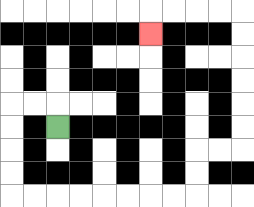{'start': '[2, 5]', 'end': '[6, 1]', 'path_directions': 'U,L,L,D,D,D,D,R,R,R,R,R,R,R,R,U,U,R,R,U,U,U,U,U,U,L,L,L,L,D', 'path_coordinates': '[[2, 5], [2, 4], [1, 4], [0, 4], [0, 5], [0, 6], [0, 7], [0, 8], [1, 8], [2, 8], [3, 8], [4, 8], [5, 8], [6, 8], [7, 8], [8, 8], [8, 7], [8, 6], [9, 6], [10, 6], [10, 5], [10, 4], [10, 3], [10, 2], [10, 1], [10, 0], [9, 0], [8, 0], [7, 0], [6, 0], [6, 1]]'}